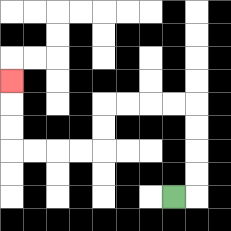{'start': '[7, 8]', 'end': '[0, 3]', 'path_directions': 'R,U,U,U,U,L,L,L,L,D,D,L,L,L,L,U,U,U', 'path_coordinates': '[[7, 8], [8, 8], [8, 7], [8, 6], [8, 5], [8, 4], [7, 4], [6, 4], [5, 4], [4, 4], [4, 5], [4, 6], [3, 6], [2, 6], [1, 6], [0, 6], [0, 5], [0, 4], [0, 3]]'}